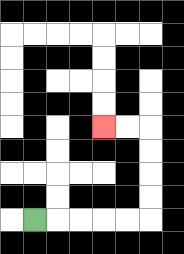{'start': '[1, 9]', 'end': '[4, 5]', 'path_directions': 'R,R,R,R,R,U,U,U,U,L,L', 'path_coordinates': '[[1, 9], [2, 9], [3, 9], [4, 9], [5, 9], [6, 9], [6, 8], [6, 7], [6, 6], [6, 5], [5, 5], [4, 5]]'}